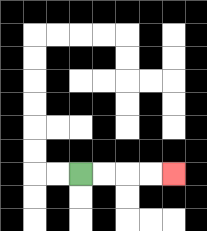{'start': '[3, 7]', 'end': '[7, 7]', 'path_directions': 'R,R,R,R', 'path_coordinates': '[[3, 7], [4, 7], [5, 7], [6, 7], [7, 7]]'}